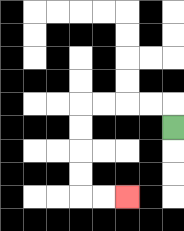{'start': '[7, 5]', 'end': '[5, 8]', 'path_directions': 'U,L,L,L,L,D,D,D,D,R,R', 'path_coordinates': '[[7, 5], [7, 4], [6, 4], [5, 4], [4, 4], [3, 4], [3, 5], [3, 6], [3, 7], [3, 8], [4, 8], [5, 8]]'}